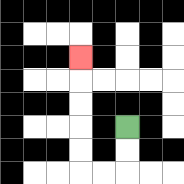{'start': '[5, 5]', 'end': '[3, 2]', 'path_directions': 'D,D,L,L,U,U,U,U,U', 'path_coordinates': '[[5, 5], [5, 6], [5, 7], [4, 7], [3, 7], [3, 6], [3, 5], [3, 4], [3, 3], [3, 2]]'}